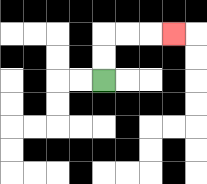{'start': '[4, 3]', 'end': '[7, 1]', 'path_directions': 'U,U,R,R,R', 'path_coordinates': '[[4, 3], [4, 2], [4, 1], [5, 1], [6, 1], [7, 1]]'}